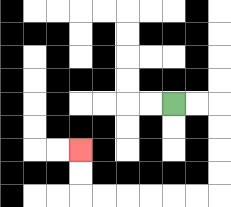{'start': '[7, 4]', 'end': '[3, 6]', 'path_directions': 'R,R,D,D,D,D,L,L,L,L,L,L,U,U', 'path_coordinates': '[[7, 4], [8, 4], [9, 4], [9, 5], [9, 6], [9, 7], [9, 8], [8, 8], [7, 8], [6, 8], [5, 8], [4, 8], [3, 8], [3, 7], [3, 6]]'}